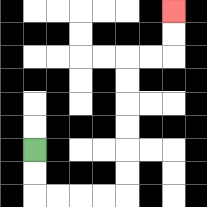{'start': '[1, 6]', 'end': '[7, 0]', 'path_directions': 'D,D,R,R,R,R,U,U,U,U,U,U,R,R,U,U', 'path_coordinates': '[[1, 6], [1, 7], [1, 8], [2, 8], [3, 8], [4, 8], [5, 8], [5, 7], [5, 6], [5, 5], [5, 4], [5, 3], [5, 2], [6, 2], [7, 2], [7, 1], [7, 0]]'}